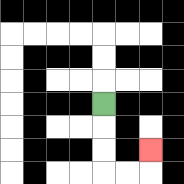{'start': '[4, 4]', 'end': '[6, 6]', 'path_directions': 'D,D,D,R,R,U', 'path_coordinates': '[[4, 4], [4, 5], [4, 6], [4, 7], [5, 7], [6, 7], [6, 6]]'}